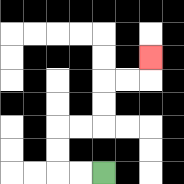{'start': '[4, 7]', 'end': '[6, 2]', 'path_directions': 'L,L,U,U,R,R,U,U,R,R,U', 'path_coordinates': '[[4, 7], [3, 7], [2, 7], [2, 6], [2, 5], [3, 5], [4, 5], [4, 4], [4, 3], [5, 3], [6, 3], [6, 2]]'}